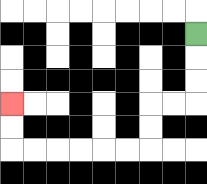{'start': '[8, 1]', 'end': '[0, 4]', 'path_directions': 'D,D,D,L,L,D,D,L,L,L,L,L,L,U,U', 'path_coordinates': '[[8, 1], [8, 2], [8, 3], [8, 4], [7, 4], [6, 4], [6, 5], [6, 6], [5, 6], [4, 6], [3, 6], [2, 6], [1, 6], [0, 6], [0, 5], [0, 4]]'}